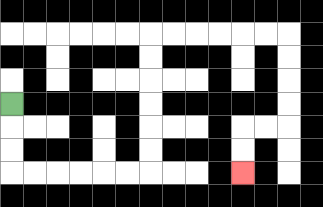{'start': '[0, 4]', 'end': '[10, 7]', 'path_directions': 'D,D,D,R,R,R,R,R,R,U,U,U,U,U,U,R,R,R,R,R,R,D,D,D,D,L,L,D,D', 'path_coordinates': '[[0, 4], [0, 5], [0, 6], [0, 7], [1, 7], [2, 7], [3, 7], [4, 7], [5, 7], [6, 7], [6, 6], [6, 5], [6, 4], [6, 3], [6, 2], [6, 1], [7, 1], [8, 1], [9, 1], [10, 1], [11, 1], [12, 1], [12, 2], [12, 3], [12, 4], [12, 5], [11, 5], [10, 5], [10, 6], [10, 7]]'}